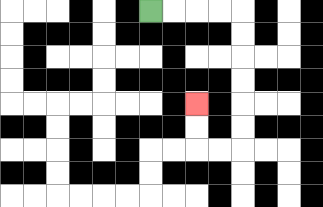{'start': '[6, 0]', 'end': '[8, 4]', 'path_directions': 'R,R,R,R,D,D,D,D,D,D,L,L,U,U', 'path_coordinates': '[[6, 0], [7, 0], [8, 0], [9, 0], [10, 0], [10, 1], [10, 2], [10, 3], [10, 4], [10, 5], [10, 6], [9, 6], [8, 6], [8, 5], [8, 4]]'}